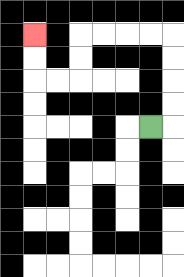{'start': '[6, 5]', 'end': '[1, 1]', 'path_directions': 'R,U,U,U,U,L,L,L,L,D,D,L,L,U,U', 'path_coordinates': '[[6, 5], [7, 5], [7, 4], [7, 3], [7, 2], [7, 1], [6, 1], [5, 1], [4, 1], [3, 1], [3, 2], [3, 3], [2, 3], [1, 3], [1, 2], [1, 1]]'}